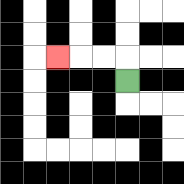{'start': '[5, 3]', 'end': '[2, 2]', 'path_directions': 'U,L,L,L', 'path_coordinates': '[[5, 3], [5, 2], [4, 2], [3, 2], [2, 2]]'}